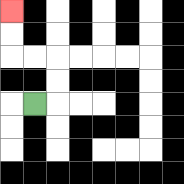{'start': '[1, 4]', 'end': '[0, 0]', 'path_directions': 'R,U,U,L,L,U,U', 'path_coordinates': '[[1, 4], [2, 4], [2, 3], [2, 2], [1, 2], [0, 2], [0, 1], [0, 0]]'}